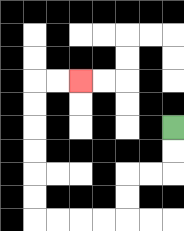{'start': '[7, 5]', 'end': '[3, 3]', 'path_directions': 'D,D,L,L,D,D,L,L,L,L,U,U,U,U,U,U,R,R', 'path_coordinates': '[[7, 5], [7, 6], [7, 7], [6, 7], [5, 7], [5, 8], [5, 9], [4, 9], [3, 9], [2, 9], [1, 9], [1, 8], [1, 7], [1, 6], [1, 5], [1, 4], [1, 3], [2, 3], [3, 3]]'}